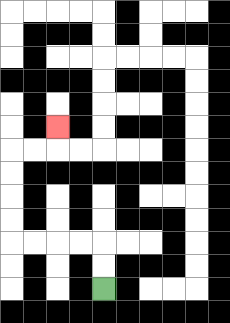{'start': '[4, 12]', 'end': '[2, 5]', 'path_directions': 'U,U,L,L,L,L,U,U,U,U,R,R,U', 'path_coordinates': '[[4, 12], [4, 11], [4, 10], [3, 10], [2, 10], [1, 10], [0, 10], [0, 9], [0, 8], [0, 7], [0, 6], [1, 6], [2, 6], [2, 5]]'}